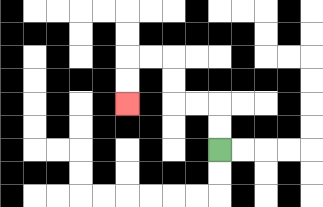{'start': '[9, 6]', 'end': '[5, 4]', 'path_directions': 'U,U,L,L,U,U,L,L,D,D', 'path_coordinates': '[[9, 6], [9, 5], [9, 4], [8, 4], [7, 4], [7, 3], [7, 2], [6, 2], [5, 2], [5, 3], [5, 4]]'}